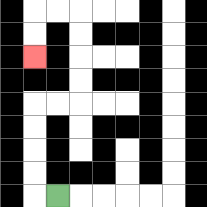{'start': '[2, 8]', 'end': '[1, 2]', 'path_directions': 'L,U,U,U,U,R,R,U,U,U,U,L,L,D,D', 'path_coordinates': '[[2, 8], [1, 8], [1, 7], [1, 6], [1, 5], [1, 4], [2, 4], [3, 4], [3, 3], [3, 2], [3, 1], [3, 0], [2, 0], [1, 0], [1, 1], [1, 2]]'}